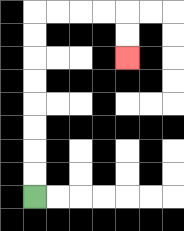{'start': '[1, 8]', 'end': '[5, 2]', 'path_directions': 'U,U,U,U,U,U,U,U,R,R,R,R,D,D', 'path_coordinates': '[[1, 8], [1, 7], [1, 6], [1, 5], [1, 4], [1, 3], [1, 2], [1, 1], [1, 0], [2, 0], [3, 0], [4, 0], [5, 0], [5, 1], [5, 2]]'}